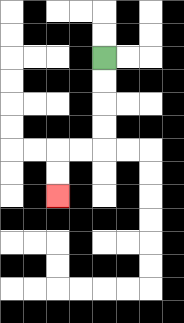{'start': '[4, 2]', 'end': '[2, 8]', 'path_directions': 'D,D,D,D,L,L,D,D', 'path_coordinates': '[[4, 2], [4, 3], [4, 4], [4, 5], [4, 6], [3, 6], [2, 6], [2, 7], [2, 8]]'}